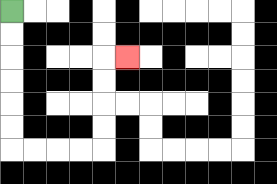{'start': '[0, 0]', 'end': '[5, 2]', 'path_directions': 'D,D,D,D,D,D,R,R,R,R,U,U,U,U,R', 'path_coordinates': '[[0, 0], [0, 1], [0, 2], [0, 3], [0, 4], [0, 5], [0, 6], [1, 6], [2, 6], [3, 6], [4, 6], [4, 5], [4, 4], [4, 3], [4, 2], [5, 2]]'}